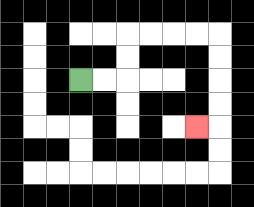{'start': '[3, 3]', 'end': '[8, 5]', 'path_directions': 'R,R,U,U,R,R,R,R,D,D,D,D,L', 'path_coordinates': '[[3, 3], [4, 3], [5, 3], [5, 2], [5, 1], [6, 1], [7, 1], [8, 1], [9, 1], [9, 2], [9, 3], [9, 4], [9, 5], [8, 5]]'}